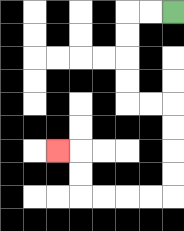{'start': '[7, 0]', 'end': '[2, 6]', 'path_directions': 'L,L,D,D,D,D,R,R,D,D,D,D,L,L,L,L,U,U,L', 'path_coordinates': '[[7, 0], [6, 0], [5, 0], [5, 1], [5, 2], [5, 3], [5, 4], [6, 4], [7, 4], [7, 5], [7, 6], [7, 7], [7, 8], [6, 8], [5, 8], [4, 8], [3, 8], [3, 7], [3, 6], [2, 6]]'}